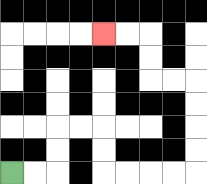{'start': '[0, 7]', 'end': '[4, 1]', 'path_directions': 'R,R,U,U,R,R,D,D,R,R,R,R,U,U,U,U,L,L,U,U,L,L', 'path_coordinates': '[[0, 7], [1, 7], [2, 7], [2, 6], [2, 5], [3, 5], [4, 5], [4, 6], [4, 7], [5, 7], [6, 7], [7, 7], [8, 7], [8, 6], [8, 5], [8, 4], [8, 3], [7, 3], [6, 3], [6, 2], [6, 1], [5, 1], [4, 1]]'}